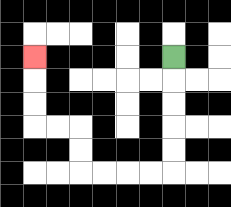{'start': '[7, 2]', 'end': '[1, 2]', 'path_directions': 'D,D,D,D,D,L,L,L,L,U,U,L,L,U,U,U', 'path_coordinates': '[[7, 2], [7, 3], [7, 4], [7, 5], [7, 6], [7, 7], [6, 7], [5, 7], [4, 7], [3, 7], [3, 6], [3, 5], [2, 5], [1, 5], [1, 4], [1, 3], [1, 2]]'}